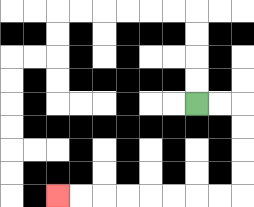{'start': '[8, 4]', 'end': '[2, 8]', 'path_directions': 'R,R,D,D,D,D,L,L,L,L,L,L,L,L', 'path_coordinates': '[[8, 4], [9, 4], [10, 4], [10, 5], [10, 6], [10, 7], [10, 8], [9, 8], [8, 8], [7, 8], [6, 8], [5, 8], [4, 8], [3, 8], [2, 8]]'}